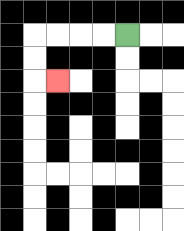{'start': '[5, 1]', 'end': '[2, 3]', 'path_directions': 'L,L,L,L,D,D,R', 'path_coordinates': '[[5, 1], [4, 1], [3, 1], [2, 1], [1, 1], [1, 2], [1, 3], [2, 3]]'}